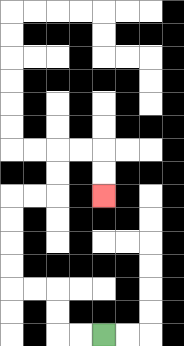{'start': '[4, 14]', 'end': '[4, 8]', 'path_directions': 'L,L,U,U,L,L,U,U,U,U,R,R,U,U,R,R,D,D', 'path_coordinates': '[[4, 14], [3, 14], [2, 14], [2, 13], [2, 12], [1, 12], [0, 12], [0, 11], [0, 10], [0, 9], [0, 8], [1, 8], [2, 8], [2, 7], [2, 6], [3, 6], [4, 6], [4, 7], [4, 8]]'}